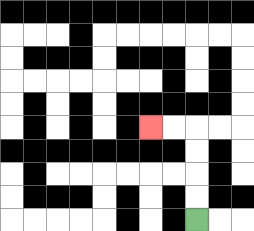{'start': '[8, 9]', 'end': '[6, 5]', 'path_directions': 'U,U,U,U,L,L', 'path_coordinates': '[[8, 9], [8, 8], [8, 7], [8, 6], [8, 5], [7, 5], [6, 5]]'}